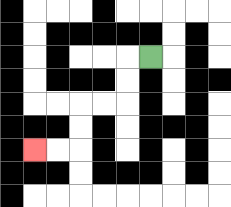{'start': '[6, 2]', 'end': '[1, 6]', 'path_directions': 'L,D,D,L,L,D,D,L,L', 'path_coordinates': '[[6, 2], [5, 2], [5, 3], [5, 4], [4, 4], [3, 4], [3, 5], [3, 6], [2, 6], [1, 6]]'}